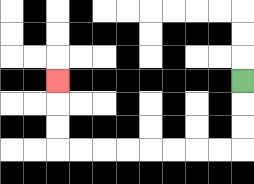{'start': '[10, 3]', 'end': '[2, 3]', 'path_directions': 'D,D,D,L,L,L,L,L,L,L,L,U,U,U', 'path_coordinates': '[[10, 3], [10, 4], [10, 5], [10, 6], [9, 6], [8, 6], [7, 6], [6, 6], [5, 6], [4, 6], [3, 6], [2, 6], [2, 5], [2, 4], [2, 3]]'}